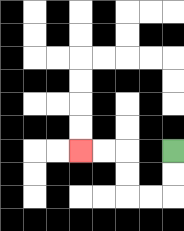{'start': '[7, 6]', 'end': '[3, 6]', 'path_directions': 'D,D,L,L,U,U,L,L', 'path_coordinates': '[[7, 6], [7, 7], [7, 8], [6, 8], [5, 8], [5, 7], [5, 6], [4, 6], [3, 6]]'}